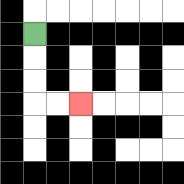{'start': '[1, 1]', 'end': '[3, 4]', 'path_directions': 'D,D,D,R,R', 'path_coordinates': '[[1, 1], [1, 2], [1, 3], [1, 4], [2, 4], [3, 4]]'}